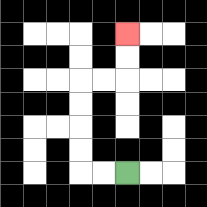{'start': '[5, 7]', 'end': '[5, 1]', 'path_directions': 'L,L,U,U,U,U,R,R,U,U', 'path_coordinates': '[[5, 7], [4, 7], [3, 7], [3, 6], [3, 5], [3, 4], [3, 3], [4, 3], [5, 3], [5, 2], [5, 1]]'}